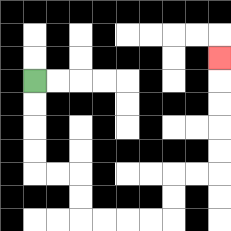{'start': '[1, 3]', 'end': '[9, 2]', 'path_directions': 'D,D,D,D,R,R,D,D,R,R,R,R,U,U,R,R,U,U,U,U,U', 'path_coordinates': '[[1, 3], [1, 4], [1, 5], [1, 6], [1, 7], [2, 7], [3, 7], [3, 8], [3, 9], [4, 9], [5, 9], [6, 9], [7, 9], [7, 8], [7, 7], [8, 7], [9, 7], [9, 6], [9, 5], [9, 4], [9, 3], [9, 2]]'}